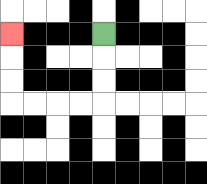{'start': '[4, 1]', 'end': '[0, 1]', 'path_directions': 'D,D,D,L,L,L,L,U,U,U', 'path_coordinates': '[[4, 1], [4, 2], [4, 3], [4, 4], [3, 4], [2, 4], [1, 4], [0, 4], [0, 3], [0, 2], [0, 1]]'}